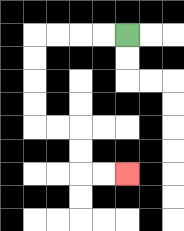{'start': '[5, 1]', 'end': '[5, 7]', 'path_directions': 'L,L,L,L,D,D,D,D,R,R,D,D,R,R', 'path_coordinates': '[[5, 1], [4, 1], [3, 1], [2, 1], [1, 1], [1, 2], [1, 3], [1, 4], [1, 5], [2, 5], [3, 5], [3, 6], [3, 7], [4, 7], [5, 7]]'}